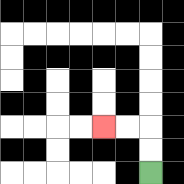{'start': '[6, 7]', 'end': '[4, 5]', 'path_directions': 'U,U,L,L', 'path_coordinates': '[[6, 7], [6, 6], [6, 5], [5, 5], [4, 5]]'}